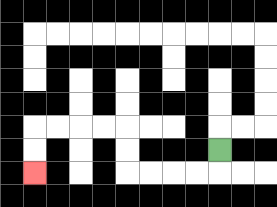{'start': '[9, 6]', 'end': '[1, 7]', 'path_directions': 'D,L,L,L,L,U,U,L,L,L,L,D,D', 'path_coordinates': '[[9, 6], [9, 7], [8, 7], [7, 7], [6, 7], [5, 7], [5, 6], [5, 5], [4, 5], [3, 5], [2, 5], [1, 5], [1, 6], [1, 7]]'}